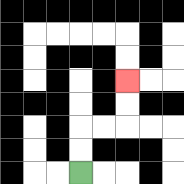{'start': '[3, 7]', 'end': '[5, 3]', 'path_directions': 'U,U,R,R,U,U', 'path_coordinates': '[[3, 7], [3, 6], [3, 5], [4, 5], [5, 5], [5, 4], [5, 3]]'}